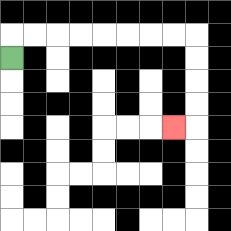{'start': '[0, 2]', 'end': '[7, 5]', 'path_directions': 'U,R,R,R,R,R,R,R,R,D,D,D,D,L', 'path_coordinates': '[[0, 2], [0, 1], [1, 1], [2, 1], [3, 1], [4, 1], [5, 1], [6, 1], [7, 1], [8, 1], [8, 2], [8, 3], [8, 4], [8, 5], [7, 5]]'}